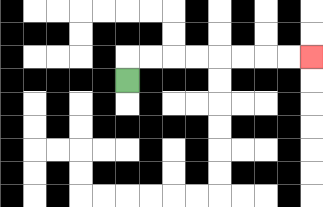{'start': '[5, 3]', 'end': '[13, 2]', 'path_directions': 'U,R,R,R,R,R,R,R,R', 'path_coordinates': '[[5, 3], [5, 2], [6, 2], [7, 2], [8, 2], [9, 2], [10, 2], [11, 2], [12, 2], [13, 2]]'}